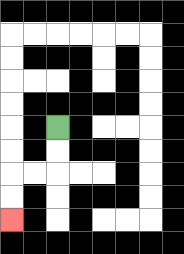{'start': '[2, 5]', 'end': '[0, 9]', 'path_directions': 'D,D,L,L,D,D', 'path_coordinates': '[[2, 5], [2, 6], [2, 7], [1, 7], [0, 7], [0, 8], [0, 9]]'}